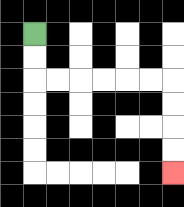{'start': '[1, 1]', 'end': '[7, 7]', 'path_directions': 'D,D,R,R,R,R,R,R,D,D,D,D', 'path_coordinates': '[[1, 1], [1, 2], [1, 3], [2, 3], [3, 3], [4, 3], [5, 3], [6, 3], [7, 3], [7, 4], [7, 5], [7, 6], [7, 7]]'}